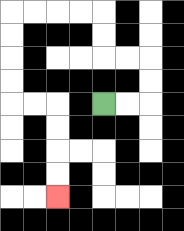{'start': '[4, 4]', 'end': '[2, 8]', 'path_directions': 'R,R,U,U,L,L,U,U,L,L,L,L,D,D,D,D,R,R,D,D,D,D', 'path_coordinates': '[[4, 4], [5, 4], [6, 4], [6, 3], [6, 2], [5, 2], [4, 2], [4, 1], [4, 0], [3, 0], [2, 0], [1, 0], [0, 0], [0, 1], [0, 2], [0, 3], [0, 4], [1, 4], [2, 4], [2, 5], [2, 6], [2, 7], [2, 8]]'}